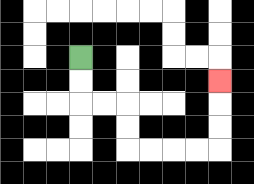{'start': '[3, 2]', 'end': '[9, 3]', 'path_directions': 'D,D,R,R,D,D,R,R,R,R,U,U,U', 'path_coordinates': '[[3, 2], [3, 3], [3, 4], [4, 4], [5, 4], [5, 5], [5, 6], [6, 6], [7, 6], [8, 6], [9, 6], [9, 5], [9, 4], [9, 3]]'}